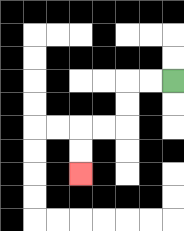{'start': '[7, 3]', 'end': '[3, 7]', 'path_directions': 'L,L,D,D,L,L,D,D', 'path_coordinates': '[[7, 3], [6, 3], [5, 3], [5, 4], [5, 5], [4, 5], [3, 5], [3, 6], [3, 7]]'}